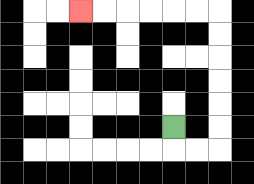{'start': '[7, 5]', 'end': '[3, 0]', 'path_directions': 'D,R,R,U,U,U,U,U,U,L,L,L,L,L,L', 'path_coordinates': '[[7, 5], [7, 6], [8, 6], [9, 6], [9, 5], [9, 4], [9, 3], [9, 2], [9, 1], [9, 0], [8, 0], [7, 0], [6, 0], [5, 0], [4, 0], [3, 0]]'}